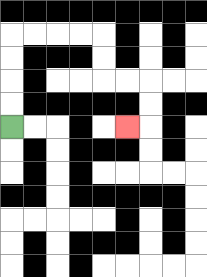{'start': '[0, 5]', 'end': '[5, 5]', 'path_directions': 'U,U,U,U,R,R,R,R,D,D,R,R,D,D,L', 'path_coordinates': '[[0, 5], [0, 4], [0, 3], [0, 2], [0, 1], [1, 1], [2, 1], [3, 1], [4, 1], [4, 2], [4, 3], [5, 3], [6, 3], [6, 4], [6, 5], [5, 5]]'}